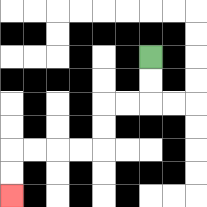{'start': '[6, 2]', 'end': '[0, 8]', 'path_directions': 'D,D,L,L,D,D,L,L,L,L,D,D', 'path_coordinates': '[[6, 2], [6, 3], [6, 4], [5, 4], [4, 4], [4, 5], [4, 6], [3, 6], [2, 6], [1, 6], [0, 6], [0, 7], [0, 8]]'}